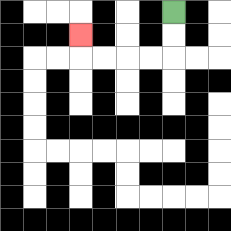{'start': '[7, 0]', 'end': '[3, 1]', 'path_directions': 'D,D,L,L,L,L,U', 'path_coordinates': '[[7, 0], [7, 1], [7, 2], [6, 2], [5, 2], [4, 2], [3, 2], [3, 1]]'}